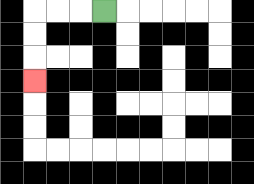{'start': '[4, 0]', 'end': '[1, 3]', 'path_directions': 'L,L,L,D,D,D', 'path_coordinates': '[[4, 0], [3, 0], [2, 0], [1, 0], [1, 1], [1, 2], [1, 3]]'}